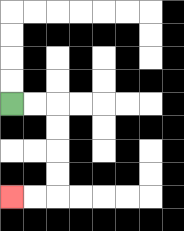{'start': '[0, 4]', 'end': '[0, 8]', 'path_directions': 'R,R,D,D,D,D,L,L', 'path_coordinates': '[[0, 4], [1, 4], [2, 4], [2, 5], [2, 6], [2, 7], [2, 8], [1, 8], [0, 8]]'}